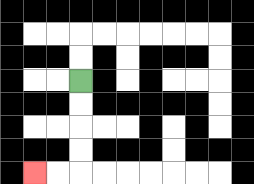{'start': '[3, 3]', 'end': '[1, 7]', 'path_directions': 'D,D,D,D,L,L', 'path_coordinates': '[[3, 3], [3, 4], [3, 5], [3, 6], [3, 7], [2, 7], [1, 7]]'}